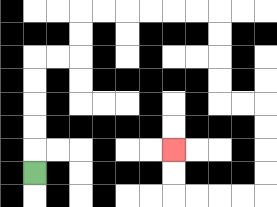{'start': '[1, 7]', 'end': '[7, 6]', 'path_directions': 'U,U,U,U,U,R,R,U,U,R,R,R,R,R,R,D,D,D,D,R,R,D,D,D,D,L,L,L,L,U,U', 'path_coordinates': '[[1, 7], [1, 6], [1, 5], [1, 4], [1, 3], [1, 2], [2, 2], [3, 2], [3, 1], [3, 0], [4, 0], [5, 0], [6, 0], [7, 0], [8, 0], [9, 0], [9, 1], [9, 2], [9, 3], [9, 4], [10, 4], [11, 4], [11, 5], [11, 6], [11, 7], [11, 8], [10, 8], [9, 8], [8, 8], [7, 8], [7, 7], [7, 6]]'}